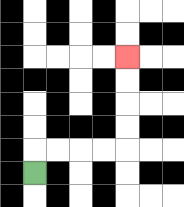{'start': '[1, 7]', 'end': '[5, 2]', 'path_directions': 'U,R,R,R,R,U,U,U,U', 'path_coordinates': '[[1, 7], [1, 6], [2, 6], [3, 6], [4, 6], [5, 6], [5, 5], [5, 4], [5, 3], [5, 2]]'}